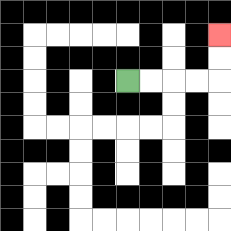{'start': '[5, 3]', 'end': '[9, 1]', 'path_directions': 'R,R,R,R,U,U', 'path_coordinates': '[[5, 3], [6, 3], [7, 3], [8, 3], [9, 3], [9, 2], [9, 1]]'}